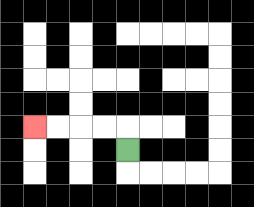{'start': '[5, 6]', 'end': '[1, 5]', 'path_directions': 'U,L,L,L,L', 'path_coordinates': '[[5, 6], [5, 5], [4, 5], [3, 5], [2, 5], [1, 5]]'}